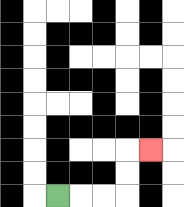{'start': '[2, 8]', 'end': '[6, 6]', 'path_directions': 'R,R,R,U,U,R', 'path_coordinates': '[[2, 8], [3, 8], [4, 8], [5, 8], [5, 7], [5, 6], [6, 6]]'}